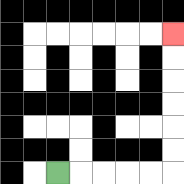{'start': '[2, 7]', 'end': '[7, 1]', 'path_directions': 'R,R,R,R,R,U,U,U,U,U,U', 'path_coordinates': '[[2, 7], [3, 7], [4, 7], [5, 7], [6, 7], [7, 7], [7, 6], [7, 5], [7, 4], [7, 3], [7, 2], [7, 1]]'}